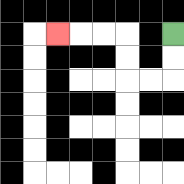{'start': '[7, 1]', 'end': '[2, 1]', 'path_directions': 'D,D,L,L,U,U,L,L,L', 'path_coordinates': '[[7, 1], [7, 2], [7, 3], [6, 3], [5, 3], [5, 2], [5, 1], [4, 1], [3, 1], [2, 1]]'}